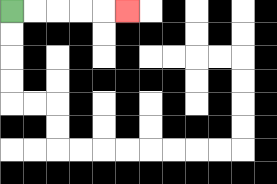{'start': '[0, 0]', 'end': '[5, 0]', 'path_directions': 'R,R,R,R,R', 'path_coordinates': '[[0, 0], [1, 0], [2, 0], [3, 0], [4, 0], [5, 0]]'}